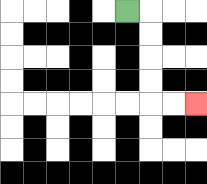{'start': '[5, 0]', 'end': '[8, 4]', 'path_directions': 'R,D,D,D,D,R,R', 'path_coordinates': '[[5, 0], [6, 0], [6, 1], [6, 2], [6, 3], [6, 4], [7, 4], [8, 4]]'}